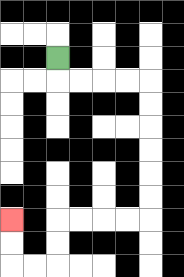{'start': '[2, 2]', 'end': '[0, 9]', 'path_directions': 'D,R,R,R,R,D,D,D,D,D,D,L,L,L,L,D,D,L,L,U,U', 'path_coordinates': '[[2, 2], [2, 3], [3, 3], [4, 3], [5, 3], [6, 3], [6, 4], [6, 5], [6, 6], [6, 7], [6, 8], [6, 9], [5, 9], [4, 9], [3, 9], [2, 9], [2, 10], [2, 11], [1, 11], [0, 11], [0, 10], [0, 9]]'}